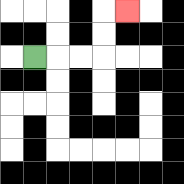{'start': '[1, 2]', 'end': '[5, 0]', 'path_directions': 'R,R,R,U,U,R', 'path_coordinates': '[[1, 2], [2, 2], [3, 2], [4, 2], [4, 1], [4, 0], [5, 0]]'}